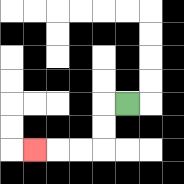{'start': '[5, 4]', 'end': '[1, 6]', 'path_directions': 'L,D,D,L,L,L', 'path_coordinates': '[[5, 4], [4, 4], [4, 5], [4, 6], [3, 6], [2, 6], [1, 6]]'}